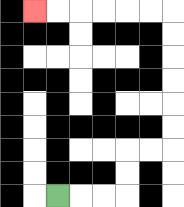{'start': '[2, 8]', 'end': '[1, 0]', 'path_directions': 'R,R,R,U,U,R,R,U,U,U,U,U,U,L,L,L,L,L,L', 'path_coordinates': '[[2, 8], [3, 8], [4, 8], [5, 8], [5, 7], [5, 6], [6, 6], [7, 6], [7, 5], [7, 4], [7, 3], [7, 2], [7, 1], [7, 0], [6, 0], [5, 0], [4, 0], [3, 0], [2, 0], [1, 0]]'}